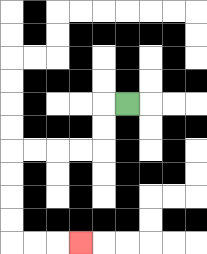{'start': '[5, 4]', 'end': '[3, 10]', 'path_directions': 'L,D,D,L,L,L,L,D,D,D,D,R,R,R', 'path_coordinates': '[[5, 4], [4, 4], [4, 5], [4, 6], [3, 6], [2, 6], [1, 6], [0, 6], [0, 7], [0, 8], [0, 9], [0, 10], [1, 10], [2, 10], [3, 10]]'}